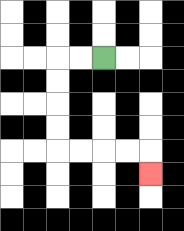{'start': '[4, 2]', 'end': '[6, 7]', 'path_directions': 'L,L,D,D,D,D,R,R,R,R,D', 'path_coordinates': '[[4, 2], [3, 2], [2, 2], [2, 3], [2, 4], [2, 5], [2, 6], [3, 6], [4, 6], [5, 6], [6, 6], [6, 7]]'}